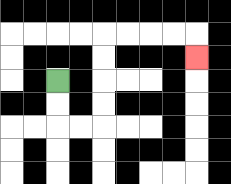{'start': '[2, 3]', 'end': '[8, 2]', 'path_directions': 'D,D,R,R,U,U,U,U,R,R,R,R,D', 'path_coordinates': '[[2, 3], [2, 4], [2, 5], [3, 5], [4, 5], [4, 4], [4, 3], [4, 2], [4, 1], [5, 1], [6, 1], [7, 1], [8, 1], [8, 2]]'}